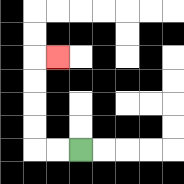{'start': '[3, 6]', 'end': '[2, 2]', 'path_directions': 'L,L,U,U,U,U,R', 'path_coordinates': '[[3, 6], [2, 6], [1, 6], [1, 5], [1, 4], [1, 3], [1, 2], [2, 2]]'}